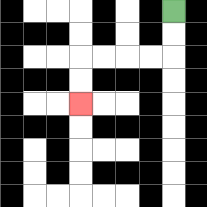{'start': '[7, 0]', 'end': '[3, 4]', 'path_directions': 'D,D,L,L,L,L,D,D', 'path_coordinates': '[[7, 0], [7, 1], [7, 2], [6, 2], [5, 2], [4, 2], [3, 2], [3, 3], [3, 4]]'}